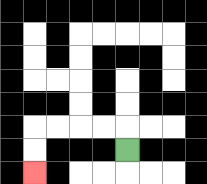{'start': '[5, 6]', 'end': '[1, 7]', 'path_directions': 'U,L,L,L,L,D,D', 'path_coordinates': '[[5, 6], [5, 5], [4, 5], [3, 5], [2, 5], [1, 5], [1, 6], [1, 7]]'}